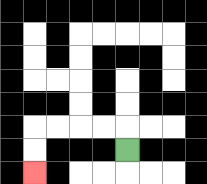{'start': '[5, 6]', 'end': '[1, 7]', 'path_directions': 'U,L,L,L,L,D,D', 'path_coordinates': '[[5, 6], [5, 5], [4, 5], [3, 5], [2, 5], [1, 5], [1, 6], [1, 7]]'}